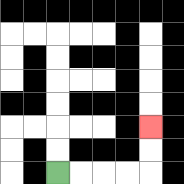{'start': '[2, 7]', 'end': '[6, 5]', 'path_directions': 'R,R,R,R,U,U', 'path_coordinates': '[[2, 7], [3, 7], [4, 7], [5, 7], [6, 7], [6, 6], [6, 5]]'}